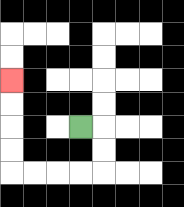{'start': '[3, 5]', 'end': '[0, 3]', 'path_directions': 'R,D,D,L,L,L,L,U,U,U,U', 'path_coordinates': '[[3, 5], [4, 5], [4, 6], [4, 7], [3, 7], [2, 7], [1, 7], [0, 7], [0, 6], [0, 5], [0, 4], [0, 3]]'}